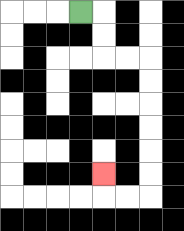{'start': '[3, 0]', 'end': '[4, 7]', 'path_directions': 'R,D,D,R,R,D,D,D,D,D,D,L,L,U', 'path_coordinates': '[[3, 0], [4, 0], [4, 1], [4, 2], [5, 2], [6, 2], [6, 3], [6, 4], [6, 5], [6, 6], [6, 7], [6, 8], [5, 8], [4, 8], [4, 7]]'}